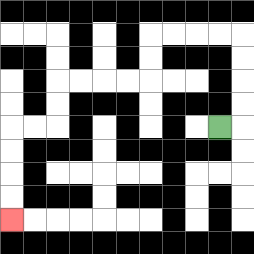{'start': '[9, 5]', 'end': '[0, 9]', 'path_directions': 'R,U,U,U,U,L,L,L,L,D,D,L,L,L,L,D,D,L,L,D,D,D,D', 'path_coordinates': '[[9, 5], [10, 5], [10, 4], [10, 3], [10, 2], [10, 1], [9, 1], [8, 1], [7, 1], [6, 1], [6, 2], [6, 3], [5, 3], [4, 3], [3, 3], [2, 3], [2, 4], [2, 5], [1, 5], [0, 5], [0, 6], [0, 7], [0, 8], [0, 9]]'}